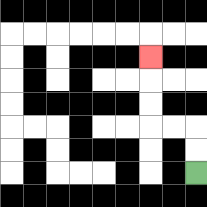{'start': '[8, 7]', 'end': '[6, 2]', 'path_directions': 'U,U,L,L,U,U,U', 'path_coordinates': '[[8, 7], [8, 6], [8, 5], [7, 5], [6, 5], [6, 4], [6, 3], [6, 2]]'}